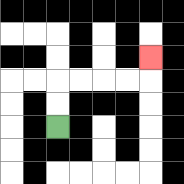{'start': '[2, 5]', 'end': '[6, 2]', 'path_directions': 'U,U,R,R,R,R,U', 'path_coordinates': '[[2, 5], [2, 4], [2, 3], [3, 3], [4, 3], [5, 3], [6, 3], [6, 2]]'}